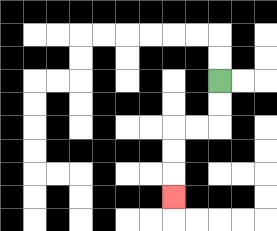{'start': '[9, 3]', 'end': '[7, 8]', 'path_directions': 'D,D,L,L,D,D,D', 'path_coordinates': '[[9, 3], [9, 4], [9, 5], [8, 5], [7, 5], [7, 6], [7, 7], [7, 8]]'}